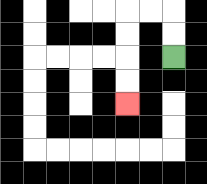{'start': '[7, 2]', 'end': '[5, 4]', 'path_directions': 'U,U,L,L,D,D,D,D', 'path_coordinates': '[[7, 2], [7, 1], [7, 0], [6, 0], [5, 0], [5, 1], [5, 2], [5, 3], [5, 4]]'}